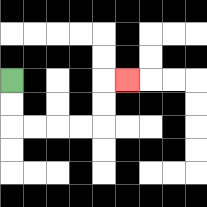{'start': '[0, 3]', 'end': '[5, 3]', 'path_directions': 'D,D,R,R,R,R,U,U,R', 'path_coordinates': '[[0, 3], [0, 4], [0, 5], [1, 5], [2, 5], [3, 5], [4, 5], [4, 4], [4, 3], [5, 3]]'}